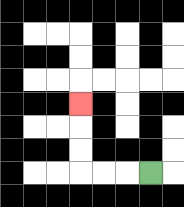{'start': '[6, 7]', 'end': '[3, 4]', 'path_directions': 'L,L,L,U,U,U', 'path_coordinates': '[[6, 7], [5, 7], [4, 7], [3, 7], [3, 6], [3, 5], [3, 4]]'}